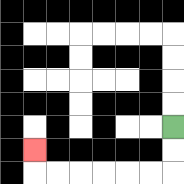{'start': '[7, 5]', 'end': '[1, 6]', 'path_directions': 'D,D,L,L,L,L,L,L,U', 'path_coordinates': '[[7, 5], [7, 6], [7, 7], [6, 7], [5, 7], [4, 7], [3, 7], [2, 7], [1, 7], [1, 6]]'}